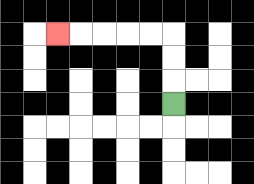{'start': '[7, 4]', 'end': '[2, 1]', 'path_directions': 'U,U,U,L,L,L,L,L', 'path_coordinates': '[[7, 4], [7, 3], [7, 2], [7, 1], [6, 1], [5, 1], [4, 1], [3, 1], [2, 1]]'}